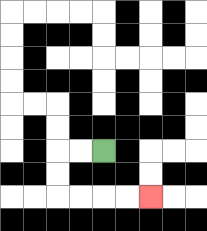{'start': '[4, 6]', 'end': '[6, 8]', 'path_directions': 'L,L,D,D,R,R,R,R', 'path_coordinates': '[[4, 6], [3, 6], [2, 6], [2, 7], [2, 8], [3, 8], [4, 8], [5, 8], [6, 8]]'}